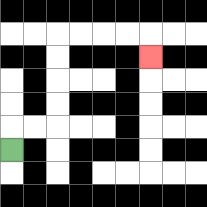{'start': '[0, 6]', 'end': '[6, 2]', 'path_directions': 'U,R,R,U,U,U,U,R,R,R,R,D', 'path_coordinates': '[[0, 6], [0, 5], [1, 5], [2, 5], [2, 4], [2, 3], [2, 2], [2, 1], [3, 1], [4, 1], [5, 1], [6, 1], [6, 2]]'}